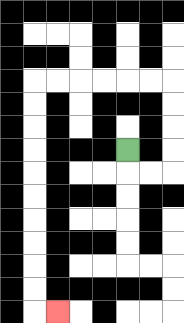{'start': '[5, 6]', 'end': '[2, 13]', 'path_directions': 'D,R,R,U,U,U,U,L,L,L,L,L,L,D,D,D,D,D,D,D,D,D,D,R', 'path_coordinates': '[[5, 6], [5, 7], [6, 7], [7, 7], [7, 6], [7, 5], [7, 4], [7, 3], [6, 3], [5, 3], [4, 3], [3, 3], [2, 3], [1, 3], [1, 4], [1, 5], [1, 6], [1, 7], [1, 8], [1, 9], [1, 10], [1, 11], [1, 12], [1, 13], [2, 13]]'}